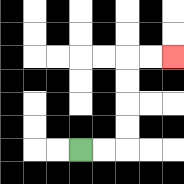{'start': '[3, 6]', 'end': '[7, 2]', 'path_directions': 'R,R,U,U,U,U,R,R', 'path_coordinates': '[[3, 6], [4, 6], [5, 6], [5, 5], [5, 4], [5, 3], [5, 2], [6, 2], [7, 2]]'}